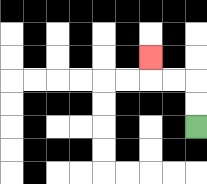{'start': '[8, 5]', 'end': '[6, 2]', 'path_directions': 'U,U,L,L,U', 'path_coordinates': '[[8, 5], [8, 4], [8, 3], [7, 3], [6, 3], [6, 2]]'}